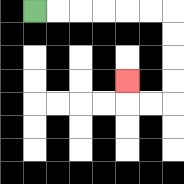{'start': '[1, 0]', 'end': '[5, 3]', 'path_directions': 'R,R,R,R,R,R,D,D,D,D,L,L,U', 'path_coordinates': '[[1, 0], [2, 0], [3, 0], [4, 0], [5, 0], [6, 0], [7, 0], [7, 1], [7, 2], [7, 3], [7, 4], [6, 4], [5, 4], [5, 3]]'}